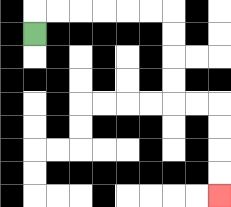{'start': '[1, 1]', 'end': '[9, 8]', 'path_directions': 'U,R,R,R,R,R,R,D,D,D,D,R,R,D,D,D,D', 'path_coordinates': '[[1, 1], [1, 0], [2, 0], [3, 0], [4, 0], [5, 0], [6, 0], [7, 0], [7, 1], [7, 2], [7, 3], [7, 4], [8, 4], [9, 4], [9, 5], [9, 6], [9, 7], [9, 8]]'}